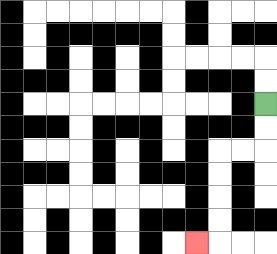{'start': '[11, 4]', 'end': '[8, 10]', 'path_directions': 'D,D,L,L,D,D,D,D,L', 'path_coordinates': '[[11, 4], [11, 5], [11, 6], [10, 6], [9, 6], [9, 7], [9, 8], [9, 9], [9, 10], [8, 10]]'}